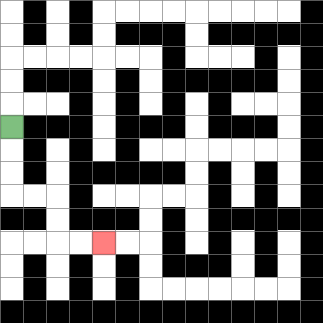{'start': '[0, 5]', 'end': '[4, 10]', 'path_directions': 'D,D,D,R,R,D,D,R,R', 'path_coordinates': '[[0, 5], [0, 6], [0, 7], [0, 8], [1, 8], [2, 8], [2, 9], [2, 10], [3, 10], [4, 10]]'}